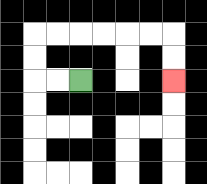{'start': '[3, 3]', 'end': '[7, 3]', 'path_directions': 'L,L,U,U,R,R,R,R,R,R,D,D', 'path_coordinates': '[[3, 3], [2, 3], [1, 3], [1, 2], [1, 1], [2, 1], [3, 1], [4, 1], [5, 1], [6, 1], [7, 1], [7, 2], [7, 3]]'}